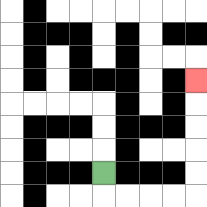{'start': '[4, 7]', 'end': '[8, 3]', 'path_directions': 'D,R,R,R,R,U,U,U,U,U', 'path_coordinates': '[[4, 7], [4, 8], [5, 8], [6, 8], [7, 8], [8, 8], [8, 7], [8, 6], [8, 5], [8, 4], [8, 3]]'}